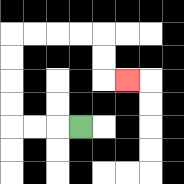{'start': '[3, 5]', 'end': '[5, 3]', 'path_directions': 'L,L,L,U,U,U,U,R,R,R,R,D,D,R', 'path_coordinates': '[[3, 5], [2, 5], [1, 5], [0, 5], [0, 4], [0, 3], [0, 2], [0, 1], [1, 1], [2, 1], [3, 1], [4, 1], [4, 2], [4, 3], [5, 3]]'}